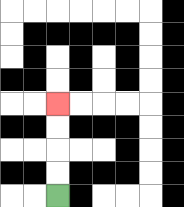{'start': '[2, 8]', 'end': '[2, 4]', 'path_directions': 'U,U,U,U', 'path_coordinates': '[[2, 8], [2, 7], [2, 6], [2, 5], [2, 4]]'}